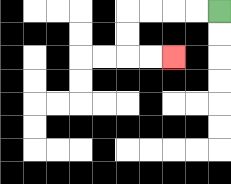{'start': '[9, 0]', 'end': '[7, 2]', 'path_directions': 'L,L,L,L,D,D,R,R', 'path_coordinates': '[[9, 0], [8, 0], [7, 0], [6, 0], [5, 0], [5, 1], [5, 2], [6, 2], [7, 2]]'}